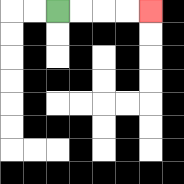{'start': '[2, 0]', 'end': '[6, 0]', 'path_directions': 'R,R,R,R', 'path_coordinates': '[[2, 0], [3, 0], [4, 0], [5, 0], [6, 0]]'}